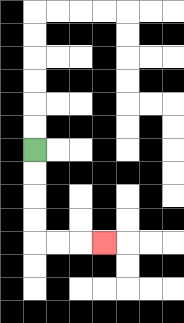{'start': '[1, 6]', 'end': '[4, 10]', 'path_directions': 'D,D,D,D,R,R,R', 'path_coordinates': '[[1, 6], [1, 7], [1, 8], [1, 9], [1, 10], [2, 10], [3, 10], [4, 10]]'}